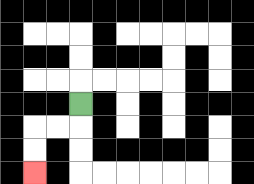{'start': '[3, 4]', 'end': '[1, 7]', 'path_directions': 'D,L,L,D,D', 'path_coordinates': '[[3, 4], [3, 5], [2, 5], [1, 5], [1, 6], [1, 7]]'}